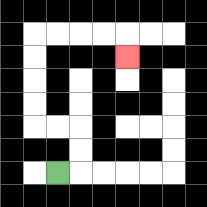{'start': '[2, 7]', 'end': '[5, 2]', 'path_directions': 'R,U,U,L,L,U,U,U,U,R,R,R,R,D', 'path_coordinates': '[[2, 7], [3, 7], [3, 6], [3, 5], [2, 5], [1, 5], [1, 4], [1, 3], [1, 2], [1, 1], [2, 1], [3, 1], [4, 1], [5, 1], [5, 2]]'}